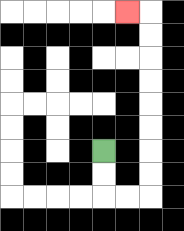{'start': '[4, 6]', 'end': '[5, 0]', 'path_directions': 'D,D,R,R,U,U,U,U,U,U,U,U,L', 'path_coordinates': '[[4, 6], [4, 7], [4, 8], [5, 8], [6, 8], [6, 7], [6, 6], [6, 5], [6, 4], [6, 3], [6, 2], [6, 1], [6, 0], [5, 0]]'}